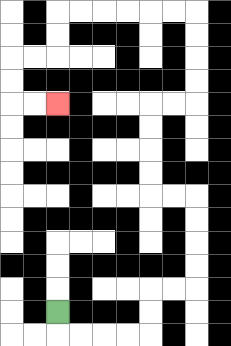{'start': '[2, 13]', 'end': '[2, 4]', 'path_directions': 'D,R,R,R,R,U,U,R,R,U,U,U,U,L,L,U,U,U,U,R,R,U,U,U,U,L,L,L,L,L,L,D,D,L,L,D,D,R,R', 'path_coordinates': '[[2, 13], [2, 14], [3, 14], [4, 14], [5, 14], [6, 14], [6, 13], [6, 12], [7, 12], [8, 12], [8, 11], [8, 10], [8, 9], [8, 8], [7, 8], [6, 8], [6, 7], [6, 6], [6, 5], [6, 4], [7, 4], [8, 4], [8, 3], [8, 2], [8, 1], [8, 0], [7, 0], [6, 0], [5, 0], [4, 0], [3, 0], [2, 0], [2, 1], [2, 2], [1, 2], [0, 2], [0, 3], [0, 4], [1, 4], [2, 4]]'}